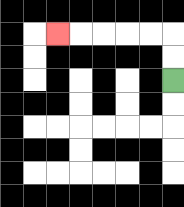{'start': '[7, 3]', 'end': '[2, 1]', 'path_directions': 'U,U,L,L,L,L,L', 'path_coordinates': '[[7, 3], [7, 2], [7, 1], [6, 1], [5, 1], [4, 1], [3, 1], [2, 1]]'}